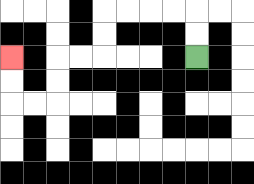{'start': '[8, 2]', 'end': '[0, 2]', 'path_directions': 'U,U,L,L,L,L,D,D,L,L,D,D,L,L,U,U', 'path_coordinates': '[[8, 2], [8, 1], [8, 0], [7, 0], [6, 0], [5, 0], [4, 0], [4, 1], [4, 2], [3, 2], [2, 2], [2, 3], [2, 4], [1, 4], [0, 4], [0, 3], [0, 2]]'}